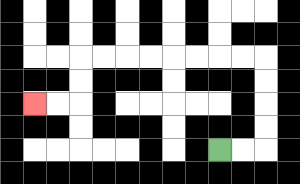{'start': '[9, 6]', 'end': '[1, 4]', 'path_directions': 'R,R,U,U,U,U,L,L,L,L,L,L,L,L,D,D,L,L', 'path_coordinates': '[[9, 6], [10, 6], [11, 6], [11, 5], [11, 4], [11, 3], [11, 2], [10, 2], [9, 2], [8, 2], [7, 2], [6, 2], [5, 2], [4, 2], [3, 2], [3, 3], [3, 4], [2, 4], [1, 4]]'}